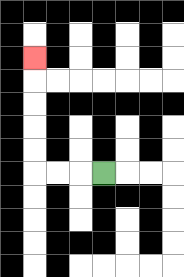{'start': '[4, 7]', 'end': '[1, 2]', 'path_directions': 'L,L,L,U,U,U,U,U', 'path_coordinates': '[[4, 7], [3, 7], [2, 7], [1, 7], [1, 6], [1, 5], [1, 4], [1, 3], [1, 2]]'}